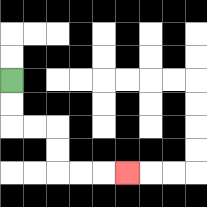{'start': '[0, 3]', 'end': '[5, 7]', 'path_directions': 'D,D,R,R,D,D,R,R,R', 'path_coordinates': '[[0, 3], [0, 4], [0, 5], [1, 5], [2, 5], [2, 6], [2, 7], [3, 7], [4, 7], [5, 7]]'}